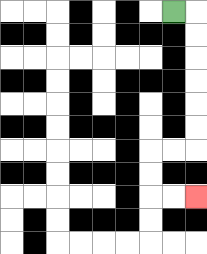{'start': '[7, 0]', 'end': '[8, 8]', 'path_directions': 'R,D,D,D,D,D,D,L,L,D,D,R,R', 'path_coordinates': '[[7, 0], [8, 0], [8, 1], [8, 2], [8, 3], [8, 4], [8, 5], [8, 6], [7, 6], [6, 6], [6, 7], [6, 8], [7, 8], [8, 8]]'}